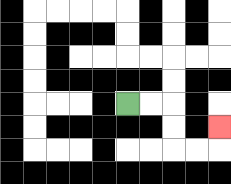{'start': '[5, 4]', 'end': '[9, 5]', 'path_directions': 'R,R,D,D,R,R,U', 'path_coordinates': '[[5, 4], [6, 4], [7, 4], [7, 5], [7, 6], [8, 6], [9, 6], [9, 5]]'}